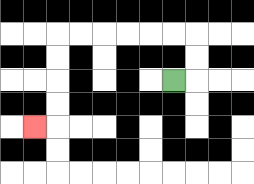{'start': '[7, 3]', 'end': '[1, 5]', 'path_directions': 'R,U,U,L,L,L,L,L,L,D,D,D,D,L', 'path_coordinates': '[[7, 3], [8, 3], [8, 2], [8, 1], [7, 1], [6, 1], [5, 1], [4, 1], [3, 1], [2, 1], [2, 2], [2, 3], [2, 4], [2, 5], [1, 5]]'}